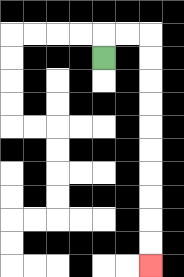{'start': '[4, 2]', 'end': '[6, 11]', 'path_directions': 'U,R,R,D,D,D,D,D,D,D,D,D,D', 'path_coordinates': '[[4, 2], [4, 1], [5, 1], [6, 1], [6, 2], [6, 3], [6, 4], [6, 5], [6, 6], [6, 7], [6, 8], [6, 9], [6, 10], [6, 11]]'}